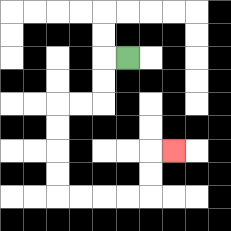{'start': '[5, 2]', 'end': '[7, 6]', 'path_directions': 'L,D,D,L,L,D,D,D,D,R,R,R,R,U,U,R', 'path_coordinates': '[[5, 2], [4, 2], [4, 3], [4, 4], [3, 4], [2, 4], [2, 5], [2, 6], [2, 7], [2, 8], [3, 8], [4, 8], [5, 8], [6, 8], [6, 7], [6, 6], [7, 6]]'}